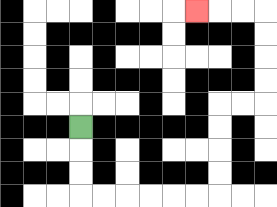{'start': '[3, 5]', 'end': '[8, 0]', 'path_directions': 'D,D,D,R,R,R,R,R,R,U,U,U,U,R,R,U,U,U,U,L,L,L', 'path_coordinates': '[[3, 5], [3, 6], [3, 7], [3, 8], [4, 8], [5, 8], [6, 8], [7, 8], [8, 8], [9, 8], [9, 7], [9, 6], [9, 5], [9, 4], [10, 4], [11, 4], [11, 3], [11, 2], [11, 1], [11, 0], [10, 0], [9, 0], [8, 0]]'}